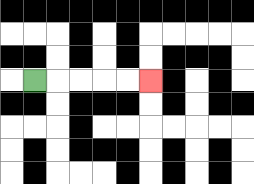{'start': '[1, 3]', 'end': '[6, 3]', 'path_directions': 'R,R,R,R,R', 'path_coordinates': '[[1, 3], [2, 3], [3, 3], [4, 3], [5, 3], [6, 3]]'}